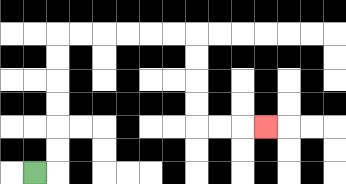{'start': '[1, 7]', 'end': '[11, 5]', 'path_directions': 'R,U,U,U,U,U,U,R,R,R,R,R,R,D,D,D,D,R,R,R', 'path_coordinates': '[[1, 7], [2, 7], [2, 6], [2, 5], [2, 4], [2, 3], [2, 2], [2, 1], [3, 1], [4, 1], [5, 1], [6, 1], [7, 1], [8, 1], [8, 2], [8, 3], [8, 4], [8, 5], [9, 5], [10, 5], [11, 5]]'}